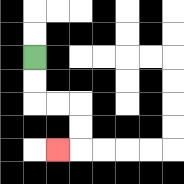{'start': '[1, 2]', 'end': '[2, 6]', 'path_directions': 'D,D,R,R,D,D,L', 'path_coordinates': '[[1, 2], [1, 3], [1, 4], [2, 4], [3, 4], [3, 5], [3, 6], [2, 6]]'}